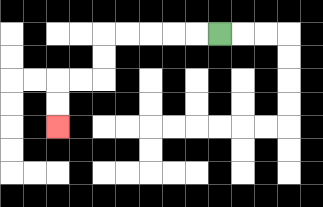{'start': '[9, 1]', 'end': '[2, 5]', 'path_directions': 'L,L,L,L,L,D,D,L,L,D,D', 'path_coordinates': '[[9, 1], [8, 1], [7, 1], [6, 1], [5, 1], [4, 1], [4, 2], [4, 3], [3, 3], [2, 3], [2, 4], [2, 5]]'}